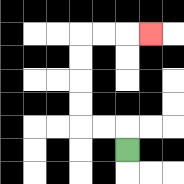{'start': '[5, 6]', 'end': '[6, 1]', 'path_directions': 'U,L,L,U,U,U,U,R,R,R', 'path_coordinates': '[[5, 6], [5, 5], [4, 5], [3, 5], [3, 4], [3, 3], [3, 2], [3, 1], [4, 1], [5, 1], [6, 1]]'}